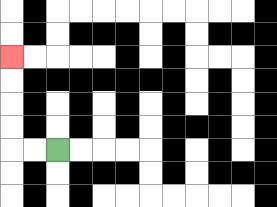{'start': '[2, 6]', 'end': '[0, 2]', 'path_directions': 'L,L,U,U,U,U', 'path_coordinates': '[[2, 6], [1, 6], [0, 6], [0, 5], [0, 4], [0, 3], [0, 2]]'}